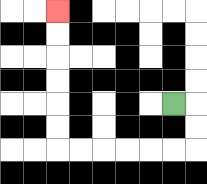{'start': '[7, 4]', 'end': '[2, 0]', 'path_directions': 'R,D,D,L,L,L,L,L,L,U,U,U,U,U,U', 'path_coordinates': '[[7, 4], [8, 4], [8, 5], [8, 6], [7, 6], [6, 6], [5, 6], [4, 6], [3, 6], [2, 6], [2, 5], [2, 4], [2, 3], [2, 2], [2, 1], [2, 0]]'}